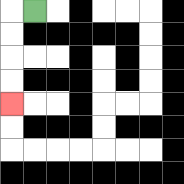{'start': '[1, 0]', 'end': '[0, 4]', 'path_directions': 'L,D,D,D,D', 'path_coordinates': '[[1, 0], [0, 0], [0, 1], [0, 2], [0, 3], [0, 4]]'}